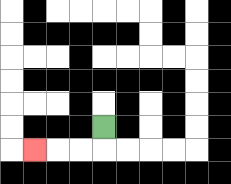{'start': '[4, 5]', 'end': '[1, 6]', 'path_directions': 'D,L,L,L', 'path_coordinates': '[[4, 5], [4, 6], [3, 6], [2, 6], [1, 6]]'}